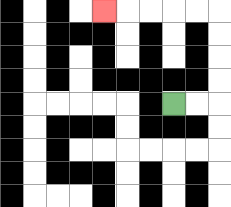{'start': '[7, 4]', 'end': '[4, 0]', 'path_directions': 'R,R,U,U,U,U,L,L,L,L,L', 'path_coordinates': '[[7, 4], [8, 4], [9, 4], [9, 3], [9, 2], [9, 1], [9, 0], [8, 0], [7, 0], [6, 0], [5, 0], [4, 0]]'}